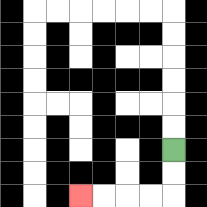{'start': '[7, 6]', 'end': '[3, 8]', 'path_directions': 'D,D,L,L,L,L', 'path_coordinates': '[[7, 6], [7, 7], [7, 8], [6, 8], [5, 8], [4, 8], [3, 8]]'}